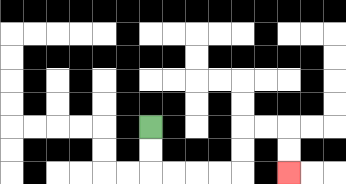{'start': '[6, 5]', 'end': '[12, 7]', 'path_directions': 'D,D,R,R,R,R,U,U,R,R,D,D', 'path_coordinates': '[[6, 5], [6, 6], [6, 7], [7, 7], [8, 7], [9, 7], [10, 7], [10, 6], [10, 5], [11, 5], [12, 5], [12, 6], [12, 7]]'}